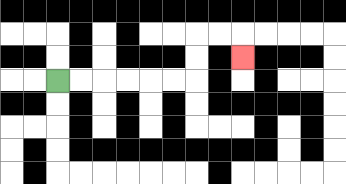{'start': '[2, 3]', 'end': '[10, 2]', 'path_directions': 'R,R,R,R,R,R,U,U,R,R,D', 'path_coordinates': '[[2, 3], [3, 3], [4, 3], [5, 3], [6, 3], [7, 3], [8, 3], [8, 2], [8, 1], [9, 1], [10, 1], [10, 2]]'}